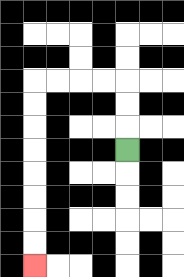{'start': '[5, 6]', 'end': '[1, 11]', 'path_directions': 'U,U,U,L,L,L,L,D,D,D,D,D,D,D,D', 'path_coordinates': '[[5, 6], [5, 5], [5, 4], [5, 3], [4, 3], [3, 3], [2, 3], [1, 3], [1, 4], [1, 5], [1, 6], [1, 7], [1, 8], [1, 9], [1, 10], [1, 11]]'}